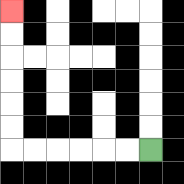{'start': '[6, 6]', 'end': '[0, 0]', 'path_directions': 'L,L,L,L,L,L,U,U,U,U,U,U', 'path_coordinates': '[[6, 6], [5, 6], [4, 6], [3, 6], [2, 6], [1, 6], [0, 6], [0, 5], [0, 4], [0, 3], [0, 2], [0, 1], [0, 0]]'}